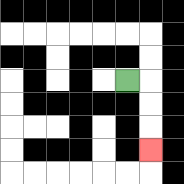{'start': '[5, 3]', 'end': '[6, 6]', 'path_directions': 'R,D,D,D', 'path_coordinates': '[[5, 3], [6, 3], [6, 4], [6, 5], [6, 6]]'}